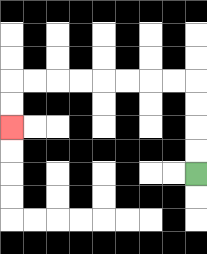{'start': '[8, 7]', 'end': '[0, 5]', 'path_directions': 'U,U,U,U,L,L,L,L,L,L,L,L,D,D', 'path_coordinates': '[[8, 7], [8, 6], [8, 5], [8, 4], [8, 3], [7, 3], [6, 3], [5, 3], [4, 3], [3, 3], [2, 3], [1, 3], [0, 3], [0, 4], [0, 5]]'}